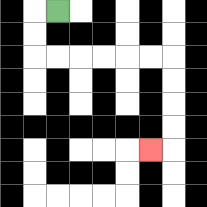{'start': '[2, 0]', 'end': '[6, 6]', 'path_directions': 'L,D,D,R,R,R,R,R,R,D,D,D,D,L', 'path_coordinates': '[[2, 0], [1, 0], [1, 1], [1, 2], [2, 2], [3, 2], [4, 2], [5, 2], [6, 2], [7, 2], [7, 3], [7, 4], [7, 5], [7, 6], [6, 6]]'}